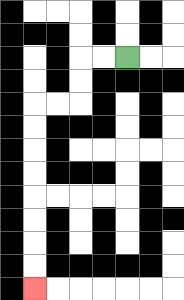{'start': '[5, 2]', 'end': '[1, 12]', 'path_directions': 'L,L,D,D,L,L,D,D,D,D,D,D,D,D', 'path_coordinates': '[[5, 2], [4, 2], [3, 2], [3, 3], [3, 4], [2, 4], [1, 4], [1, 5], [1, 6], [1, 7], [1, 8], [1, 9], [1, 10], [1, 11], [1, 12]]'}